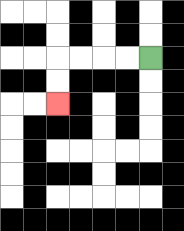{'start': '[6, 2]', 'end': '[2, 4]', 'path_directions': 'L,L,L,L,D,D', 'path_coordinates': '[[6, 2], [5, 2], [4, 2], [3, 2], [2, 2], [2, 3], [2, 4]]'}